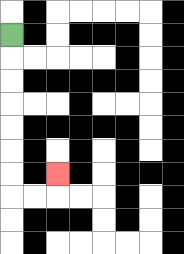{'start': '[0, 1]', 'end': '[2, 7]', 'path_directions': 'D,D,D,D,D,D,D,R,R,U', 'path_coordinates': '[[0, 1], [0, 2], [0, 3], [0, 4], [0, 5], [0, 6], [0, 7], [0, 8], [1, 8], [2, 8], [2, 7]]'}